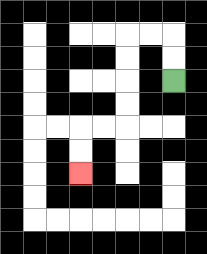{'start': '[7, 3]', 'end': '[3, 7]', 'path_directions': 'U,U,L,L,D,D,D,D,L,L,D,D', 'path_coordinates': '[[7, 3], [7, 2], [7, 1], [6, 1], [5, 1], [5, 2], [5, 3], [5, 4], [5, 5], [4, 5], [3, 5], [3, 6], [3, 7]]'}